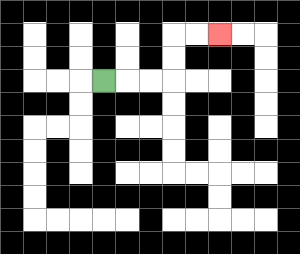{'start': '[4, 3]', 'end': '[9, 1]', 'path_directions': 'R,R,R,U,U,R,R', 'path_coordinates': '[[4, 3], [5, 3], [6, 3], [7, 3], [7, 2], [7, 1], [8, 1], [9, 1]]'}